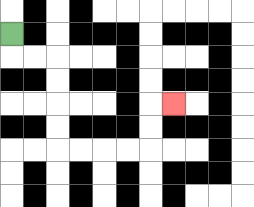{'start': '[0, 1]', 'end': '[7, 4]', 'path_directions': 'D,R,R,D,D,D,D,R,R,R,R,U,U,R', 'path_coordinates': '[[0, 1], [0, 2], [1, 2], [2, 2], [2, 3], [2, 4], [2, 5], [2, 6], [3, 6], [4, 6], [5, 6], [6, 6], [6, 5], [6, 4], [7, 4]]'}